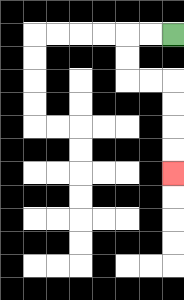{'start': '[7, 1]', 'end': '[7, 7]', 'path_directions': 'L,L,D,D,R,R,D,D,D,D', 'path_coordinates': '[[7, 1], [6, 1], [5, 1], [5, 2], [5, 3], [6, 3], [7, 3], [7, 4], [7, 5], [7, 6], [7, 7]]'}